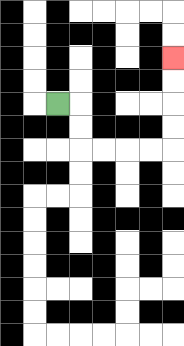{'start': '[2, 4]', 'end': '[7, 2]', 'path_directions': 'R,D,D,R,R,R,R,U,U,U,U', 'path_coordinates': '[[2, 4], [3, 4], [3, 5], [3, 6], [4, 6], [5, 6], [6, 6], [7, 6], [7, 5], [7, 4], [7, 3], [7, 2]]'}